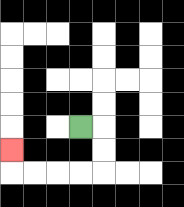{'start': '[3, 5]', 'end': '[0, 6]', 'path_directions': 'R,D,D,L,L,L,L,U', 'path_coordinates': '[[3, 5], [4, 5], [4, 6], [4, 7], [3, 7], [2, 7], [1, 7], [0, 7], [0, 6]]'}